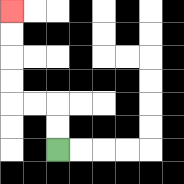{'start': '[2, 6]', 'end': '[0, 0]', 'path_directions': 'U,U,L,L,U,U,U,U', 'path_coordinates': '[[2, 6], [2, 5], [2, 4], [1, 4], [0, 4], [0, 3], [0, 2], [0, 1], [0, 0]]'}